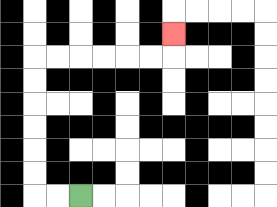{'start': '[3, 8]', 'end': '[7, 1]', 'path_directions': 'L,L,U,U,U,U,U,U,R,R,R,R,R,R,U', 'path_coordinates': '[[3, 8], [2, 8], [1, 8], [1, 7], [1, 6], [1, 5], [1, 4], [1, 3], [1, 2], [2, 2], [3, 2], [4, 2], [5, 2], [6, 2], [7, 2], [7, 1]]'}